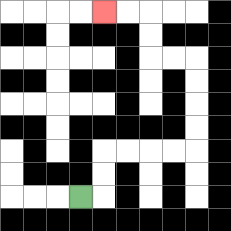{'start': '[3, 8]', 'end': '[4, 0]', 'path_directions': 'R,U,U,R,R,R,R,U,U,U,U,L,L,U,U,L,L', 'path_coordinates': '[[3, 8], [4, 8], [4, 7], [4, 6], [5, 6], [6, 6], [7, 6], [8, 6], [8, 5], [8, 4], [8, 3], [8, 2], [7, 2], [6, 2], [6, 1], [6, 0], [5, 0], [4, 0]]'}